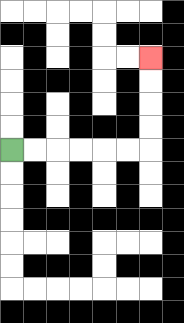{'start': '[0, 6]', 'end': '[6, 2]', 'path_directions': 'R,R,R,R,R,R,U,U,U,U', 'path_coordinates': '[[0, 6], [1, 6], [2, 6], [3, 6], [4, 6], [5, 6], [6, 6], [6, 5], [6, 4], [6, 3], [6, 2]]'}